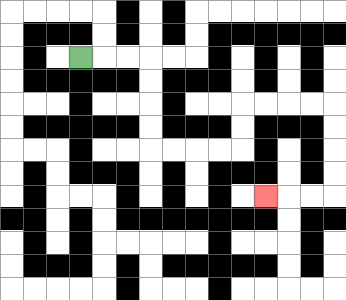{'start': '[3, 2]', 'end': '[11, 8]', 'path_directions': 'R,R,R,D,D,D,D,R,R,R,R,U,U,R,R,R,R,D,D,D,D,L,L,L', 'path_coordinates': '[[3, 2], [4, 2], [5, 2], [6, 2], [6, 3], [6, 4], [6, 5], [6, 6], [7, 6], [8, 6], [9, 6], [10, 6], [10, 5], [10, 4], [11, 4], [12, 4], [13, 4], [14, 4], [14, 5], [14, 6], [14, 7], [14, 8], [13, 8], [12, 8], [11, 8]]'}